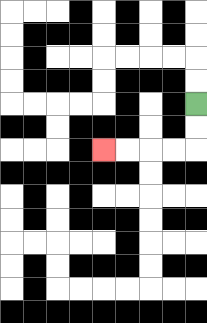{'start': '[8, 4]', 'end': '[4, 6]', 'path_directions': 'D,D,L,L,L,L', 'path_coordinates': '[[8, 4], [8, 5], [8, 6], [7, 6], [6, 6], [5, 6], [4, 6]]'}